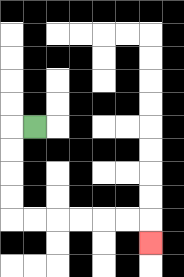{'start': '[1, 5]', 'end': '[6, 10]', 'path_directions': 'L,D,D,D,D,R,R,R,R,R,R,D', 'path_coordinates': '[[1, 5], [0, 5], [0, 6], [0, 7], [0, 8], [0, 9], [1, 9], [2, 9], [3, 9], [4, 9], [5, 9], [6, 9], [6, 10]]'}